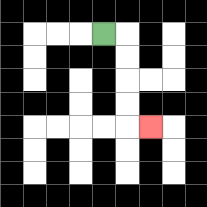{'start': '[4, 1]', 'end': '[6, 5]', 'path_directions': 'R,D,D,D,D,R', 'path_coordinates': '[[4, 1], [5, 1], [5, 2], [5, 3], [5, 4], [5, 5], [6, 5]]'}